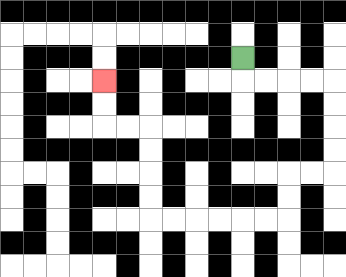{'start': '[10, 2]', 'end': '[4, 3]', 'path_directions': 'D,R,R,R,R,D,D,D,D,L,L,D,D,L,L,L,L,L,L,U,U,U,U,L,L,U,U', 'path_coordinates': '[[10, 2], [10, 3], [11, 3], [12, 3], [13, 3], [14, 3], [14, 4], [14, 5], [14, 6], [14, 7], [13, 7], [12, 7], [12, 8], [12, 9], [11, 9], [10, 9], [9, 9], [8, 9], [7, 9], [6, 9], [6, 8], [6, 7], [6, 6], [6, 5], [5, 5], [4, 5], [4, 4], [4, 3]]'}